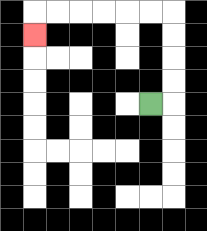{'start': '[6, 4]', 'end': '[1, 1]', 'path_directions': 'R,U,U,U,U,L,L,L,L,L,L,D', 'path_coordinates': '[[6, 4], [7, 4], [7, 3], [7, 2], [7, 1], [7, 0], [6, 0], [5, 0], [4, 0], [3, 0], [2, 0], [1, 0], [1, 1]]'}